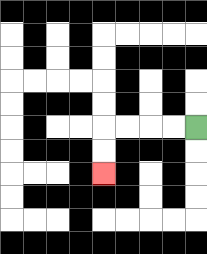{'start': '[8, 5]', 'end': '[4, 7]', 'path_directions': 'L,L,L,L,D,D', 'path_coordinates': '[[8, 5], [7, 5], [6, 5], [5, 5], [4, 5], [4, 6], [4, 7]]'}